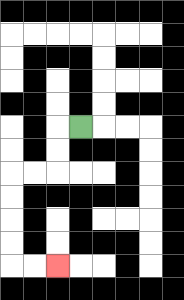{'start': '[3, 5]', 'end': '[2, 11]', 'path_directions': 'L,D,D,L,L,D,D,D,D,R,R', 'path_coordinates': '[[3, 5], [2, 5], [2, 6], [2, 7], [1, 7], [0, 7], [0, 8], [0, 9], [0, 10], [0, 11], [1, 11], [2, 11]]'}